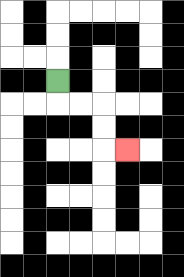{'start': '[2, 3]', 'end': '[5, 6]', 'path_directions': 'D,R,R,D,D,R', 'path_coordinates': '[[2, 3], [2, 4], [3, 4], [4, 4], [4, 5], [4, 6], [5, 6]]'}